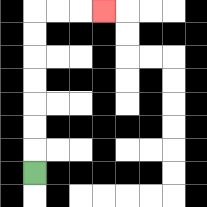{'start': '[1, 7]', 'end': '[4, 0]', 'path_directions': 'U,U,U,U,U,U,U,R,R,R', 'path_coordinates': '[[1, 7], [1, 6], [1, 5], [1, 4], [1, 3], [1, 2], [1, 1], [1, 0], [2, 0], [3, 0], [4, 0]]'}